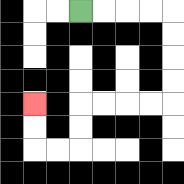{'start': '[3, 0]', 'end': '[1, 4]', 'path_directions': 'R,R,R,R,D,D,D,D,L,L,L,L,D,D,L,L,U,U', 'path_coordinates': '[[3, 0], [4, 0], [5, 0], [6, 0], [7, 0], [7, 1], [7, 2], [7, 3], [7, 4], [6, 4], [5, 4], [4, 4], [3, 4], [3, 5], [3, 6], [2, 6], [1, 6], [1, 5], [1, 4]]'}